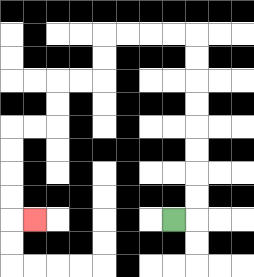{'start': '[7, 9]', 'end': '[1, 9]', 'path_directions': 'R,U,U,U,U,U,U,U,U,L,L,L,L,D,D,L,L,D,D,L,L,D,D,D,D,R', 'path_coordinates': '[[7, 9], [8, 9], [8, 8], [8, 7], [8, 6], [8, 5], [8, 4], [8, 3], [8, 2], [8, 1], [7, 1], [6, 1], [5, 1], [4, 1], [4, 2], [4, 3], [3, 3], [2, 3], [2, 4], [2, 5], [1, 5], [0, 5], [0, 6], [0, 7], [0, 8], [0, 9], [1, 9]]'}